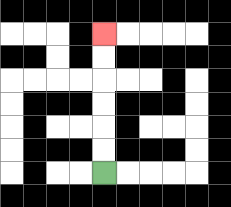{'start': '[4, 7]', 'end': '[4, 1]', 'path_directions': 'U,U,U,U,U,U', 'path_coordinates': '[[4, 7], [4, 6], [4, 5], [4, 4], [4, 3], [4, 2], [4, 1]]'}